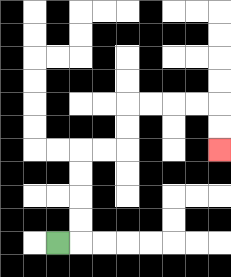{'start': '[2, 10]', 'end': '[9, 6]', 'path_directions': 'R,U,U,U,U,R,R,U,U,R,R,R,R,D,D', 'path_coordinates': '[[2, 10], [3, 10], [3, 9], [3, 8], [3, 7], [3, 6], [4, 6], [5, 6], [5, 5], [5, 4], [6, 4], [7, 4], [8, 4], [9, 4], [9, 5], [9, 6]]'}